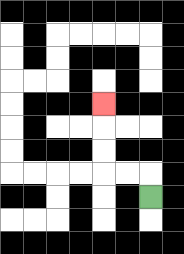{'start': '[6, 8]', 'end': '[4, 4]', 'path_directions': 'U,L,L,U,U,U', 'path_coordinates': '[[6, 8], [6, 7], [5, 7], [4, 7], [4, 6], [4, 5], [4, 4]]'}